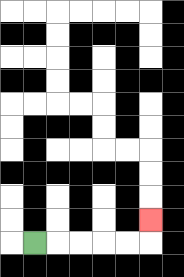{'start': '[1, 10]', 'end': '[6, 9]', 'path_directions': 'R,R,R,R,R,U', 'path_coordinates': '[[1, 10], [2, 10], [3, 10], [4, 10], [5, 10], [6, 10], [6, 9]]'}